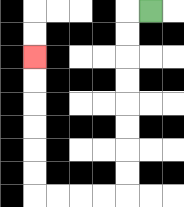{'start': '[6, 0]', 'end': '[1, 2]', 'path_directions': 'L,D,D,D,D,D,D,D,D,L,L,L,L,U,U,U,U,U,U', 'path_coordinates': '[[6, 0], [5, 0], [5, 1], [5, 2], [5, 3], [5, 4], [5, 5], [5, 6], [5, 7], [5, 8], [4, 8], [3, 8], [2, 8], [1, 8], [1, 7], [1, 6], [1, 5], [1, 4], [1, 3], [1, 2]]'}